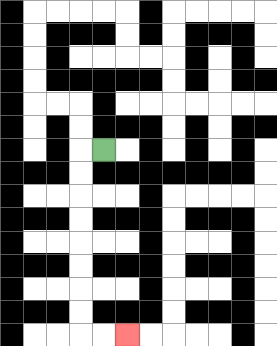{'start': '[4, 6]', 'end': '[5, 14]', 'path_directions': 'L,D,D,D,D,D,D,D,D,R,R', 'path_coordinates': '[[4, 6], [3, 6], [3, 7], [3, 8], [3, 9], [3, 10], [3, 11], [3, 12], [3, 13], [3, 14], [4, 14], [5, 14]]'}